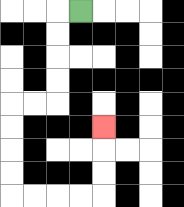{'start': '[3, 0]', 'end': '[4, 5]', 'path_directions': 'L,D,D,D,D,L,L,D,D,D,D,R,R,R,R,U,U,U', 'path_coordinates': '[[3, 0], [2, 0], [2, 1], [2, 2], [2, 3], [2, 4], [1, 4], [0, 4], [0, 5], [0, 6], [0, 7], [0, 8], [1, 8], [2, 8], [3, 8], [4, 8], [4, 7], [4, 6], [4, 5]]'}